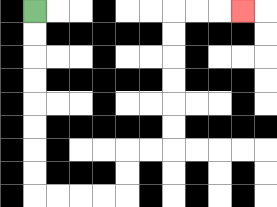{'start': '[1, 0]', 'end': '[10, 0]', 'path_directions': 'D,D,D,D,D,D,D,D,R,R,R,R,U,U,R,R,U,U,U,U,U,U,R,R,R', 'path_coordinates': '[[1, 0], [1, 1], [1, 2], [1, 3], [1, 4], [1, 5], [1, 6], [1, 7], [1, 8], [2, 8], [3, 8], [4, 8], [5, 8], [5, 7], [5, 6], [6, 6], [7, 6], [7, 5], [7, 4], [7, 3], [7, 2], [7, 1], [7, 0], [8, 0], [9, 0], [10, 0]]'}